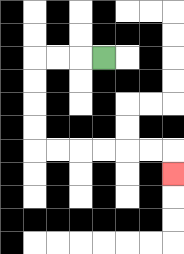{'start': '[4, 2]', 'end': '[7, 7]', 'path_directions': 'L,L,L,D,D,D,D,R,R,R,R,R,R,D', 'path_coordinates': '[[4, 2], [3, 2], [2, 2], [1, 2], [1, 3], [1, 4], [1, 5], [1, 6], [2, 6], [3, 6], [4, 6], [5, 6], [6, 6], [7, 6], [7, 7]]'}